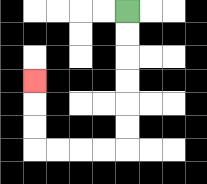{'start': '[5, 0]', 'end': '[1, 3]', 'path_directions': 'D,D,D,D,D,D,L,L,L,L,U,U,U', 'path_coordinates': '[[5, 0], [5, 1], [5, 2], [5, 3], [5, 4], [5, 5], [5, 6], [4, 6], [3, 6], [2, 6], [1, 6], [1, 5], [1, 4], [1, 3]]'}